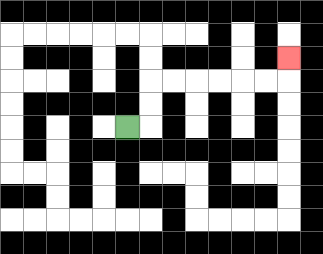{'start': '[5, 5]', 'end': '[12, 2]', 'path_directions': 'R,U,U,R,R,R,R,R,R,U', 'path_coordinates': '[[5, 5], [6, 5], [6, 4], [6, 3], [7, 3], [8, 3], [9, 3], [10, 3], [11, 3], [12, 3], [12, 2]]'}